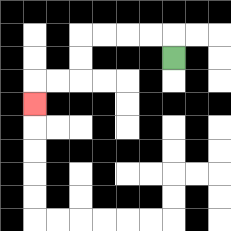{'start': '[7, 2]', 'end': '[1, 4]', 'path_directions': 'U,L,L,L,L,D,D,L,L,D', 'path_coordinates': '[[7, 2], [7, 1], [6, 1], [5, 1], [4, 1], [3, 1], [3, 2], [3, 3], [2, 3], [1, 3], [1, 4]]'}